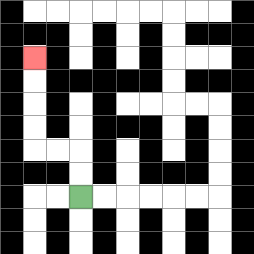{'start': '[3, 8]', 'end': '[1, 2]', 'path_directions': 'U,U,L,L,U,U,U,U', 'path_coordinates': '[[3, 8], [3, 7], [3, 6], [2, 6], [1, 6], [1, 5], [1, 4], [1, 3], [1, 2]]'}